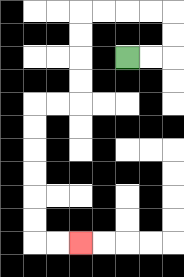{'start': '[5, 2]', 'end': '[3, 10]', 'path_directions': 'R,R,U,U,L,L,L,L,D,D,D,D,L,L,D,D,D,D,D,D,R,R', 'path_coordinates': '[[5, 2], [6, 2], [7, 2], [7, 1], [7, 0], [6, 0], [5, 0], [4, 0], [3, 0], [3, 1], [3, 2], [3, 3], [3, 4], [2, 4], [1, 4], [1, 5], [1, 6], [1, 7], [1, 8], [1, 9], [1, 10], [2, 10], [3, 10]]'}